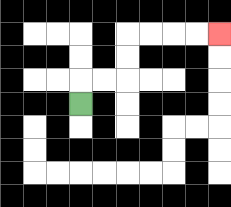{'start': '[3, 4]', 'end': '[9, 1]', 'path_directions': 'U,R,R,U,U,R,R,R,R', 'path_coordinates': '[[3, 4], [3, 3], [4, 3], [5, 3], [5, 2], [5, 1], [6, 1], [7, 1], [8, 1], [9, 1]]'}